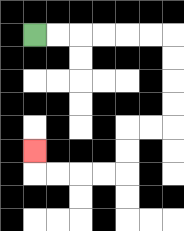{'start': '[1, 1]', 'end': '[1, 6]', 'path_directions': 'R,R,R,R,R,R,D,D,D,D,L,L,D,D,L,L,L,L,U', 'path_coordinates': '[[1, 1], [2, 1], [3, 1], [4, 1], [5, 1], [6, 1], [7, 1], [7, 2], [7, 3], [7, 4], [7, 5], [6, 5], [5, 5], [5, 6], [5, 7], [4, 7], [3, 7], [2, 7], [1, 7], [1, 6]]'}